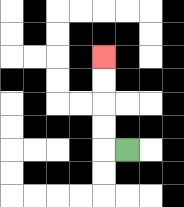{'start': '[5, 6]', 'end': '[4, 2]', 'path_directions': 'L,U,U,U,U', 'path_coordinates': '[[5, 6], [4, 6], [4, 5], [4, 4], [4, 3], [4, 2]]'}